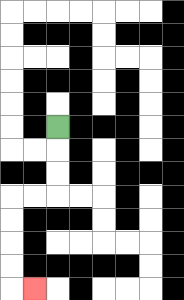{'start': '[2, 5]', 'end': '[1, 12]', 'path_directions': 'D,D,D,L,L,D,D,D,D,R', 'path_coordinates': '[[2, 5], [2, 6], [2, 7], [2, 8], [1, 8], [0, 8], [0, 9], [0, 10], [0, 11], [0, 12], [1, 12]]'}